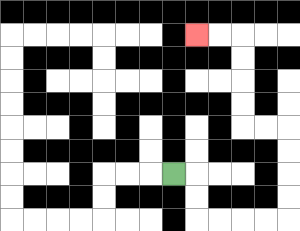{'start': '[7, 7]', 'end': '[8, 1]', 'path_directions': 'R,D,D,R,R,R,R,U,U,U,U,L,L,U,U,U,U,L,L', 'path_coordinates': '[[7, 7], [8, 7], [8, 8], [8, 9], [9, 9], [10, 9], [11, 9], [12, 9], [12, 8], [12, 7], [12, 6], [12, 5], [11, 5], [10, 5], [10, 4], [10, 3], [10, 2], [10, 1], [9, 1], [8, 1]]'}